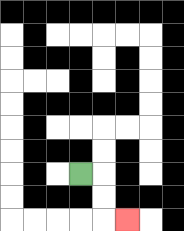{'start': '[3, 7]', 'end': '[5, 9]', 'path_directions': 'R,D,D,R', 'path_coordinates': '[[3, 7], [4, 7], [4, 8], [4, 9], [5, 9]]'}